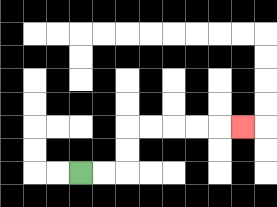{'start': '[3, 7]', 'end': '[10, 5]', 'path_directions': 'R,R,U,U,R,R,R,R,R', 'path_coordinates': '[[3, 7], [4, 7], [5, 7], [5, 6], [5, 5], [6, 5], [7, 5], [8, 5], [9, 5], [10, 5]]'}